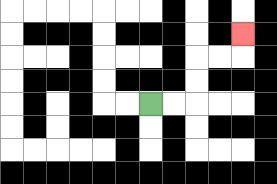{'start': '[6, 4]', 'end': '[10, 1]', 'path_directions': 'R,R,U,U,R,R,U', 'path_coordinates': '[[6, 4], [7, 4], [8, 4], [8, 3], [8, 2], [9, 2], [10, 2], [10, 1]]'}